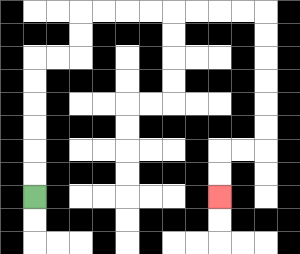{'start': '[1, 8]', 'end': '[9, 8]', 'path_directions': 'U,U,U,U,U,U,R,R,U,U,R,R,R,R,R,R,R,R,D,D,D,D,D,D,L,L,D,D', 'path_coordinates': '[[1, 8], [1, 7], [1, 6], [1, 5], [1, 4], [1, 3], [1, 2], [2, 2], [3, 2], [3, 1], [3, 0], [4, 0], [5, 0], [6, 0], [7, 0], [8, 0], [9, 0], [10, 0], [11, 0], [11, 1], [11, 2], [11, 3], [11, 4], [11, 5], [11, 6], [10, 6], [9, 6], [9, 7], [9, 8]]'}